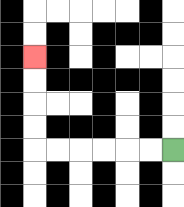{'start': '[7, 6]', 'end': '[1, 2]', 'path_directions': 'L,L,L,L,L,L,U,U,U,U', 'path_coordinates': '[[7, 6], [6, 6], [5, 6], [4, 6], [3, 6], [2, 6], [1, 6], [1, 5], [1, 4], [1, 3], [1, 2]]'}